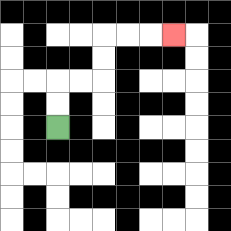{'start': '[2, 5]', 'end': '[7, 1]', 'path_directions': 'U,U,R,R,U,U,R,R,R', 'path_coordinates': '[[2, 5], [2, 4], [2, 3], [3, 3], [4, 3], [4, 2], [4, 1], [5, 1], [6, 1], [7, 1]]'}